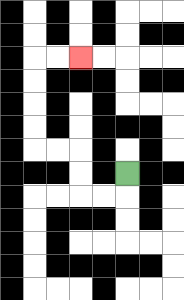{'start': '[5, 7]', 'end': '[3, 2]', 'path_directions': 'D,L,L,U,U,L,L,U,U,U,U,R,R', 'path_coordinates': '[[5, 7], [5, 8], [4, 8], [3, 8], [3, 7], [3, 6], [2, 6], [1, 6], [1, 5], [1, 4], [1, 3], [1, 2], [2, 2], [3, 2]]'}